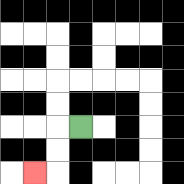{'start': '[3, 5]', 'end': '[1, 7]', 'path_directions': 'L,D,D,L', 'path_coordinates': '[[3, 5], [2, 5], [2, 6], [2, 7], [1, 7]]'}